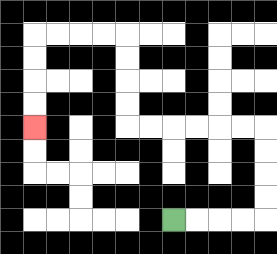{'start': '[7, 9]', 'end': '[1, 5]', 'path_directions': 'R,R,R,R,U,U,U,U,L,L,L,L,L,L,U,U,U,U,L,L,L,L,D,D,D,D', 'path_coordinates': '[[7, 9], [8, 9], [9, 9], [10, 9], [11, 9], [11, 8], [11, 7], [11, 6], [11, 5], [10, 5], [9, 5], [8, 5], [7, 5], [6, 5], [5, 5], [5, 4], [5, 3], [5, 2], [5, 1], [4, 1], [3, 1], [2, 1], [1, 1], [1, 2], [1, 3], [1, 4], [1, 5]]'}